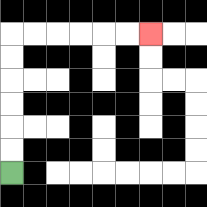{'start': '[0, 7]', 'end': '[6, 1]', 'path_directions': 'U,U,U,U,U,U,R,R,R,R,R,R', 'path_coordinates': '[[0, 7], [0, 6], [0, 5], [0, 4], [0, 3], [0, 2], [0, 1], [1, 1], [2, 1], [3, 1], [4, 1], [5, 1], [6, 1]]'}